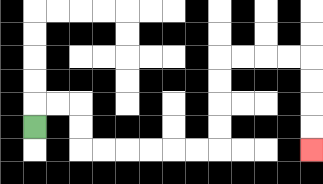{'start': '[1, 5]', 'end': '[13, 6]', 'path_directions': 'U,R,R,D,D,R,R,R,R,R,R,U,U,U,U,R,R,R,R,D,D,D,D', 'path_coordinates': '[[1, 5], [1, 4], [2, 4], [3, 4], [3, 5], [3, 6], [4, 6], [5, 6], [6, 6], [7, 6], [8, 6], [9, 6], [9, 5], [9, 4], [9, 3], [9, 2], [10, 2], [11, 2], [12, 2], [13, 2], [13, 3], [13, 4], [13, 5], [13, 6]]'}